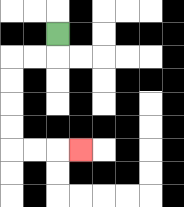{'start': '[2, 1]', 'end': '[3, 6]', 'path_directions': 'D,L,L,D,D,D,D,R,R,R', 'path_coordinates': '[[2, 1], [2, 2], [1, 2], [0, 2], [0, 3], [0, 4], [0, 5], [0, 6], [1, 6], [2, 6], [3, 6]]'}